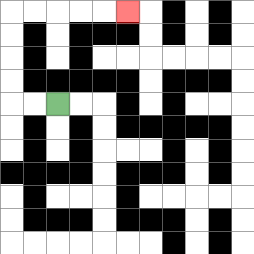{'start': '[2, 4]', 'end': '[5, 0]', 'path_directions': 'L,L,U,U,U,U,R,R,R,R,R', 'path_coordinates': '[[2, 4], [1, 4], [0, 4], [0, 3], [0, 2], [0, 1], [0, 0], [1, 0], [2, 0], [3, 0], [4, 0], [5, 0]]'}